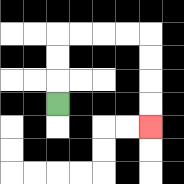{'start': '[2, 4]', 'end': '[6, 5]', 'path_directions': 'U,U,U,R,R,R,R,D,D,D,D', 'path_coordinates': '[[2, 4], [2, 3], [2, 2], [2, 1], [3, 1], [4, 1], [5, 1], [6, 1], [6, 2], [6, 3], [6, 4], [6, 5]]'}